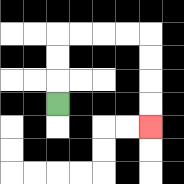{'start': '[2, 4]', 'end': '[6, 5]', 'path_directions': 'U,U,U,R,R,R,R,D,D,D,D', 'path_coordinates': '[[2, 4], [2, 3], [2, 2], [2, 1], [3, 1], [4, 1], [5, 1], [6, 1], [6, 2], [6, 3], [6, 4], [6, 5]]'}